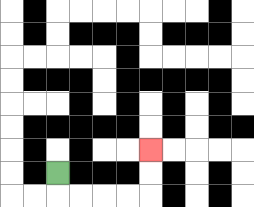{'start': '[2, 7]', 'end': '[6, 6]', 'path_directions': 'D,R,R,R,R,U,U', 'path_coordinates': '[[2, 7], [2, 8], [3, 8], [4, 8], [5, 8], [6, 8], [6, 7], [6, 6]]'}